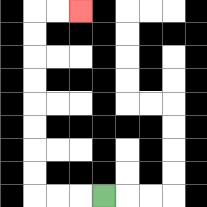{'start': '[4, 8]', 'end': '[3, 0]', 'path_directions': 'L,L,L,U,U,U,U,U,U,U,U,R,R', 'path_coordinates': '[[4, 8], [3, 8], [2, 8], [1, 8], [1, 7], [1, 6], [1, 5], [1, 4], [1, 3], [1, 2], [1, 1], [1, 0], [2, 0], [3, 0]]'}